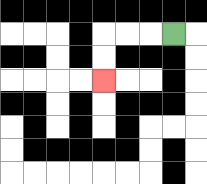{'start': '[7, 1]', 'end': '[4, 3]', 'path_directions': 'L,L,L,D,D', 'path_coordinates': '[[7, 1], [6, 1], [5, 1], [4, 1], [4, 2], [4, 3]]'}